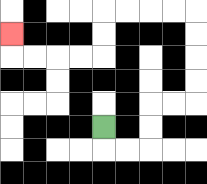{'start': '[4, 5]', 'end': '[0, 1]', 'path_directions': 'D,R,R,U,U,R,R,U,U,U,U,L,L,L,L,D,D,L,L,L,L,U', 'path_coordinates': '[[4, 5], [4, 6], [5, 6], [6, 6], [6, 5], [6, 4], [7, 4], [8, 4], [8, 3], [8, 2], [8, 1], [8, 0], [7, 0], [6, 0], [5, 0], [4, 0], [4, 1], [4, 2], [3, 2], [2, 2], [1, 2], [0, 2], [0, 1]]'}